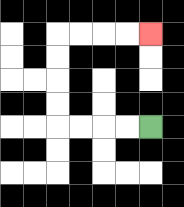{'start': '[6, 5]', 'end': '[6, 1]', 'path_directions': 'L,L,L,L,U,U,U,U,R,R,R,R', 'path_coordinates': '[[6, 5], [5, 5], [4, 5], [3, 5], [2, 5], [2, 4], [2, 3], [2, 2], [2, 1], [3, 1], [4, 1], [5, 1], [6, 1]]'}